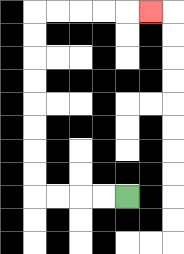{'start': '[5, 8]', 'end': '[6, 0]', 'path_directions': 'L,L,L,L,U,U,U,U,U,U,U,U,R,R,R,R,R', 'path_coordinates': '[[5, 8], [4, 8], [3, 8], [2, 8], [1, 8], [1, 7], [1, 6], [1, 5], [1, 4], [1, 3], [1, 2], [1, 1], [1, 0], [2, 0], [3, 0], [4, 0], [5, 0], [6, 0]]'}